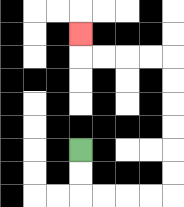{'start': '[3, 6]', 'end': '[3, 1]', 'path_directions': 'D,D,R,R,R,R,U,U,U,U,U,U,L,L,L,L,U', 'path_coordinates': '[[3, 6], [3, 7], [3, 8], [4, 8], [5, 8], [6, 8], [7, 8], [7, 7], [7, 6], [7, 5], [7, 4], [7, 3], [7, 2], [6, 2], [5, 2], [4, 2], [3, 2], [3, 1]]'}